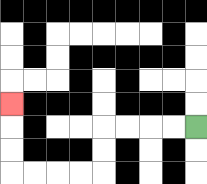{'start': '[8, 5]', 'end': '[0, 4]', 'path_directions': 'L,L,L,L,D,D,L,L,L,L,U,U,U', 'path_coordinates': '[[8, 5], [7, 5], [6, 5], [5, 5], [4, 5], [4, 6], [4, 7], [3, 7], [2, 7], [1, 7], [0, 7], [0, 6], [0, 5], [0, 4]]'}